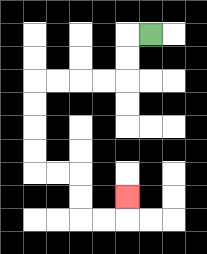{'start': '[6, 1]', 'end': '[5, 8]', 'path_directions': 'L,D,D,L,L,L,L,D,D,D,D,R,R,D,D,R,R,U', 'path_coordinates': '[[6, 1], [5, 1], [5, 2], [5, 3], [4, 3], [3, 3], [2, 3], [1, 3], [1, 4], [1, 5], [1, 6], [1, 7], [2, 7], [3, 7], [3, 8], [3, 9], [4, 9], [5, 9], [5, 8]]'}